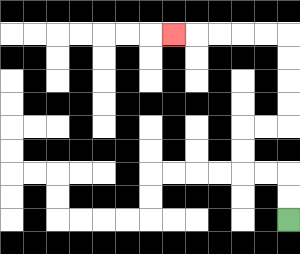{'start': '[12, 9]', 'end': '[7, 1]', 'path_directions': 'U,U,L,L,U,U,R,R,U,U,U,U,L,L,L,L,L', 'path_coordinates': '[[12, 9], [12, 8], [12, 7], [11, 7], [10, 7], [10, 6], [10, 5], [11, 5], [12, 5], [12, 4], [12, 3], [12, 2], [12, 1], [11, 1], [10, 1], [9, 1], [8, 1], [7, 1]]'}